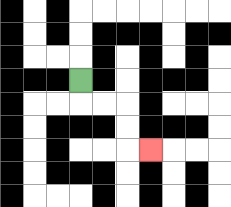{'start': '[3, 3]', 'end': '[6, 6]', 'path_directions': 'D,R,R,D,D,R', 'path_coordinates': '[[3, 3], [3, 4], [4, 4], [5, 4], [5, 5], [5, 6], [6, 6]]'}